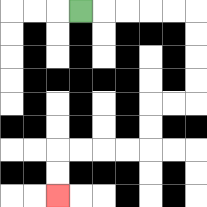{'start': '[3, 0]', 'end': '[2, 8]', 'path_directions': 'R,R,R,R,R,D,D,D,D,L,L,D,D,L,L,L,L,D,D', 'path_coordinates': '[[3, 0], [4, 0], [5, 0], [6, 0], [7, 0], [8, 0], [8, 1], [8, 2], [8, 3], [8, 4], [7, 4], [6, 4], [6, 5], [6, 6], [5, 6], [4, 6], [3, 6], [2, 6], [2, 7], [2, 8]]'}